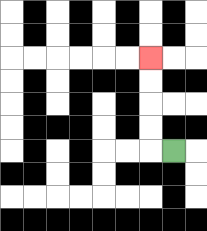{'start': '[7, 6]', 'end': '[6, 2]', 'path_directions': 'L,U,U,U,U', 'path_coordinates': '[[7, 6], [6, 6], [6, 5], [6, 4], [6, 3], [6, 2]]'}